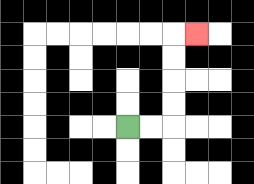{'start': '[5, 5]', 'end': '[8, 1]', 'path_directions': 'R,R,U,U,U,U,R', 'path_coordinates': '[[5, 5], [6, 5], [7, 5], [7, 4], [7, 3], [7, 2], [7, 1], [8, 1]]'}